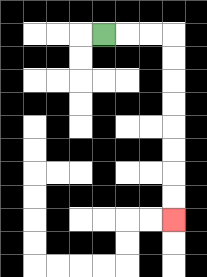{'start': '[4, 1]', 'end': '[7, 9]', 'path_directions': 'R,R,R,D,D,D,D,D,D,D,D', 'path_coordinates': '[[4, 1], [5, 1], [6, 1], [7, 1], [7, 2], [7, 3], [7, 4], [7, 5], [7, 6], [7, 7], [7, 8], [7, 9]]'}